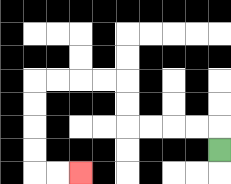{'start': '[9, 6]', 'end': '[3, 7]', 'path_directions': 'U,L,L,L,L,U,U,L,L,L,L,D,D,D,D,R,R', 'path_coordinates': '[[9, 6], [9, 5], [8, 5], [7, 5], [6, 5], [5, 5], [5, 4], [5, 3], [4, 3], [3, 3], [2, 3], [1, 3], [1, 4], [1, 5], [1, 6], [1, 7], [2, 7], [3, 7]]'}